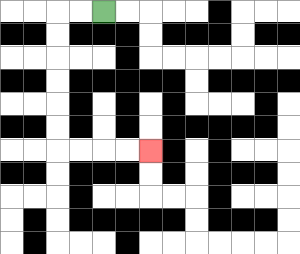{'start': '[4, 0]', 'end': '[6, 6]', 'path_directions': 'L,L,D,D,D,D,D,D,R,R,R,R', 'path_coordinates': '[[4, 0], [3, 0], [2, 0], [2, 1], [2, 2], [2, 3], [2, 4], [2, 5], [2, 6], [3, 6], [4, 6], [5, 6], [6, 6]]'}